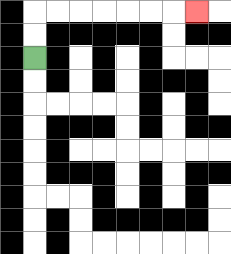{'start': '[1, 2]', 'end': '[8, 0]', 'path_directions': 'U,U,R,R,R,R,R,R,R', 'path_coordinates': '[[1, 2], [1, 1], [1, 0], [2, 0], [3, 0], [4, 0], [5, 0], [6, 0], [7, 0], [8, 0]]'}